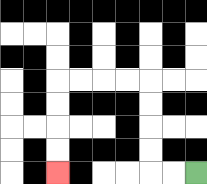{'start': '[8, 7]', 'end': '[2, 7]', 'path_directions': 'L,L,U,U,U,U,L,L,L,L,D,D,D,D', 'path_coordinates': '[[8, 7], [7, 7], [6, 7], [6, 6], [6, 5], [6, 4], [6, 3], [5, 3], [4, 3], [3, 3], [2, 3], [2, 4], [2, 5], [2, 6], [2, 7]]'}